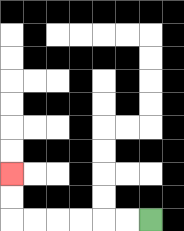{'start': '[6, 9]', 'end': '[0, 7]', 'path_directions': 'L,L,L,L,L,L,U,U', 'path_coordinates': '[[6, 9], [5, 9], [4, 9], [3, 9], [2, 9], [1, 9], [0, 9], [0, 8], [0, 7]]'}